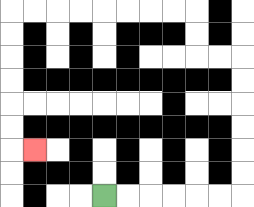{'start': '[4, 8]', 'end': '[1, 6]', 'path_directions': 'R,R,R,R,R,R,U,U,U,U,U,U,L,L,U,U,L,L,L,L,L,L,L,L,D,D,D,D,D,D,R', 'path_coordinates': '[[4, 8], [5, 8], [6, 8], [7, 8], [8, 8], [9, 8], [10, 8], [10, 7], [10, 6], [10, 5], [10, 4], [10, 3], [10, 2], [9, 2], [8, 2], [8, 1], [8, 0], [7, 0], [6, 0], [5, 0], [4, 0], [3, 0], [2, 0], [1, 0], [0, 0], [0, 1], [0, 2], [0, 3], [0, 4], [0, 5], [0, 6], [1, 6]]'}